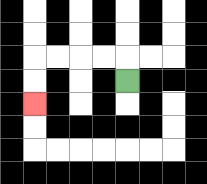{'start': '[5, 3]', 'end': '[1, 4]', 'path_directions': 'U,L,L,L,L,D,D', 'path_coordinates': '[[5, 3], [5, 2], [4, 2], [3, 2], [2, 2], [1, 2], [1, 3], [1, 4]]'}